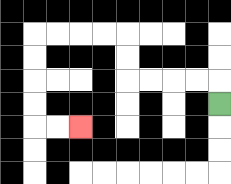{'start': '[9, 4]', 'end': '[3, 5]', 'path_directions': 'U,L,L,L,L,U,U,L,L,L,L,D,D,D,D,R,R', 'path_coordinates': '[[9, 4], [9, 3], [8, 3], [7, 3], [6, 3], [5, 3], [5, 2], [5, 1], [4, 1], [3, 1], [2, 1], [1, 1], [1, 2], [1, 3], [1, 4], [1, 5], [2, 5], [3, 5]]'}